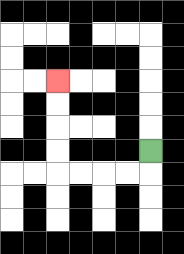{'start': '[6, 6]', 'end': '[2, 3]', 'path_directions': 'D,L,L,L,L,U,U,U,U', 'path_coordinates': '[[6, 6], [6, 7], [5, 7], [4, 7], [3, 7], [2, 7], [2, 6], [2, 5], [2, 4], [2, 3]]'}